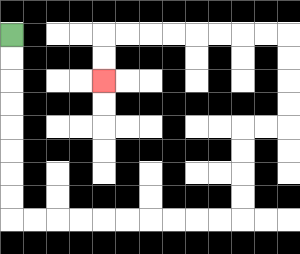{'start': '[0, 1]', 'end': '[4, 3]', 'path_directions': 'D,D,D,D,D,D,D,D,R,R,R,R,R,R,R,R,R,R,U,U,U,U,R,R,U,U,U,U,L,L,L,L,L,L,L,L,D,D', 'path_coordinates': '[[0, 1], [0, 2], [0, 3], [0, 4], [0, 5], [0, 6], [0, 7], [0, 8], [0, 9], [1, 9], [2, 9], [3, 9], [4, 9], [5, 9], [6, 9], [7, 9], [8, 9], [9, 9], [10, 9], [10, 8], [10, 7], [10, 6], [10, 5], [11, 5], [12, 5], [12, 4], [12, 3], [12, 2], [12, 1], [11, 1], [10, 1], [9, 1], [8, 1], [7, 1], [6, 1], [5, 1], [4, 1], [4, 2], [4, 3]]'}